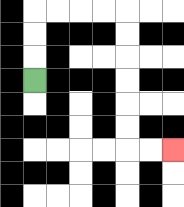{'start': '[1, 3]', 'end': '[7, 6]', 'path_directions': 'U,U,U,R,R,R,R,D,D,D,D,D,D,R,R', 'path_coordinates': '[[1, 3], [1, 2], [1, 1], [1, 0], [2, 0], [3, 0], [4, 0], [5, 0], [5, 1], [5, 2], [5, 3], [5, 4], [5, 5], [5, 6], [6, 6], [7, 6]]'}